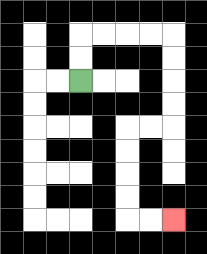{'start': '[3, 3]', 'end': '[7, 9]', 'path_directions': 'U,U,R,R,R,R,D,D,D,D,L,L,D,D,D,D,R,R', 'path_coordinates': '[[3, 3], [3, 2], [3, 1], [4, 1], [5, 1], [6, 1], [7, 1], [7, 2], [7, 3], [7, 4], [7, 5], [6, 5], [5, 5], [5, 6], [5, 7], [5, 8], [5, 9], [6, 9], [7, 9]]'}